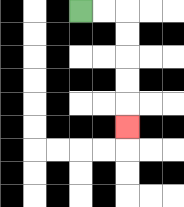{'start': '[3, 0]', 'end': '[5, 5]', 'path_directions': 'R,R,D,D,D,D,D', 'path_coordinates': '[[3, 0], [4, 0], [5, 0], [5, 1], [5, 2], [5, 3], [5, 4], [5, 5]]'}